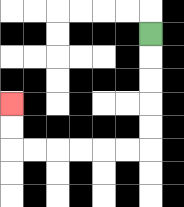{'start': '[6, 1]', 'end': '[0, 4]', 'path_directions': 'D,D,D,D,D,L,L,L,L,L,L,U,U', 'path_coordinates': '[[6, 1], [6, 2], [6, 3], [6, 4], [6, 5], [6, 6], [5, 6], [4, 6], [3, 6], [2, 6], [1, 6], [0, 6], [0, 5], [0, 4]]'}